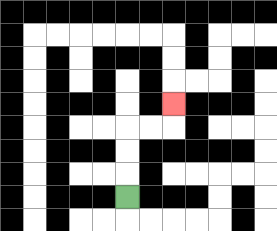{'start': '[5, 8]', 'end': '[7, 4]', 'path_directions': 'U,U,U,R,R,U', 'path_coordinates': '[[5, 8], [5, 7], [5, 6], [5, 5], [6, 5], [7, 5], [7, 4]]'}